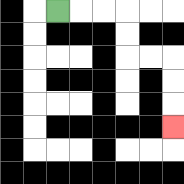{'start': '[2, 0]', 'end': '[7, 5]', 'path_directions': 'R,R,R,D,D,R,R,D,D,D', 'path_coordinates': '[[2, 0], [3, 0], [4, 0], [5, 0], [5, 1], [5, 2], [6, 2], [7, 2], [7, 3], [7, 4], [7, 5]]'}